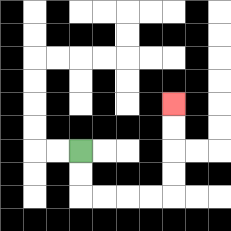{'start': '[3, 6]', 'end': '[7, 4]', 'path_directions': 'D,D,R,R,R,R,U,U,U,U', 'path_coordinates': '[[3, 6], [3, 7], [3, 8], [4, 8], [5, 8], [6, 8], [7, 8], [7, 7], [7, 6], [7, 5], [7, 4]]'}